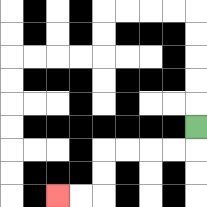{'start': '[8, 5]', 'end': '[2, 8]', 'path_directions': 'D,L,L,L,L,D,D,L,L', 'path_coordinates': '[[8, 5], [8, 6], [7, 6], [6, 6], [5, 6], [4, 6], [4, 7], [4, 8], [3, 8], [2, 8]]'}